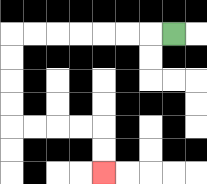{'start': '[7, 1]', 'end': '[4, 7]', 'path_directions': 'L,L,L,L,L,L,L,D,D,D,D,R,R,R,R,D,D', 'path_coordinates': '[[7, 1], [6, 1], [5, 1], [4, 1], [3, 1], [2, 1], [1, 1], [0, 1], [0, 2], [0, 3], [0, 4], [0, 5], [1, 5], [2, 5], [3, 5], [4, 5], [4, 6], [4, 7]]'}